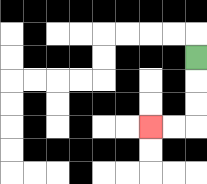{'start': '[8, 2]', 'end': '[6, 5]', 'path_directions': 'D,D,D,L,L', 'path_coordinates': '[[8, 2], [8, 3], [8, 4], [8, 5], [7, 5], [6, 5]]'}